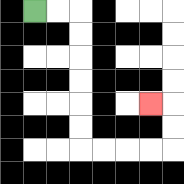{'start': '[1, 0]', 'end': '[6, 4]', 'path_directions': 'R,R,D,D,D,D,D,D,R,R,R,R,U,U,L', 'path_coordinates': '[[1, 0], [2, 0], [3, 0], [3, 1], [3, 2], [3, 3], [3, 4], [3, 5], [3, 6], [4, 6], [5, 6], [6, 6], [7, 6], [7, 5], [7, 4], [6, 4]]'}